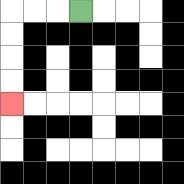{'start': '[3, 0]', 'end': '[0, 4]', 'path_directions': 'L,L,L,D,D,D,D', 'path_coordinates': '[[3, 0], [2, 0], [1, 0], [0, 0], [0, 1], [0, 2], [0, 3], [0, 4]]'}